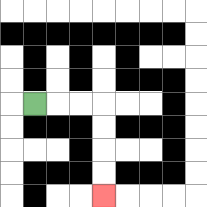{'start': '[1, 4]', 'end': '[4, 8]', 'path_directions': 'R,R,R,D,D,D,D', 'path_coordinates': '[[1, 4], [2, 4], [3, 4], [4, 4], [4, 5], [4, 6], [4, 7], [4, 8]]'}